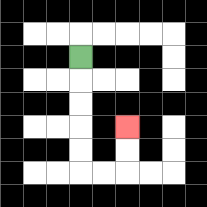{'start': '[3, 2]', 'end': '[5, 5]', 'path_directions': 'D,D,D,D,D,R,R,U,U', 'path_coordinates': '[[3, 2], [3, 3], [3, 4], [3, 5], [3, 6], [3, 7], [4, 7], [5, 7], [5, 6], [5, 5]]'}